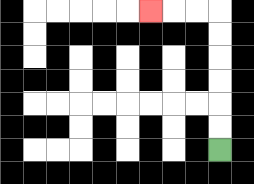{'start': '[9, 6]', 'end': '[6, 0]', 'path_directions': 'U,U,U,U,U,U,L,L,L', 'path_coordinates': '[[9, 6], [9, 5], [9, 4], [9, 3], [9, 2], [9, 1], [9, 0], [8, 0], [7, 0], [6, 0]]'}